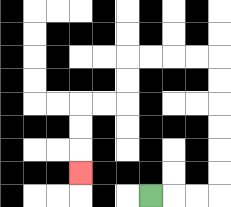{'start': '[6, 8]', 'end': '[3, 7]', 'path_directions': 'R,R,R,U,U,U,U,U,U,L,L,L,L,D,D,L,L,D,D,D', 'path_coordinates': '[[6, 8], [7, 8], [8, 8], [9, 8], [9, 7], [9, 6], [9, 5], [9, 4], [9, 3], [9, 2], [8, 2], [7, 2], [6, 2], [5, 2], [5, 3], [5, 4], [4, 4], [3, 4], [3, 5], [3, 6], [3, 7]]'}